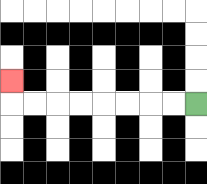{'start': '[8, 4]', 'end': '[0, 3]', 'path_directions': 'L,L,L,L,L,L,L,L,U', 'path_coordinates': '[[8, 4], [7, 4], [6, 4], [5, 4], [4, 4], [3, 4], [2, 4], [1, 4], [0, 4], [0, 3]]'}